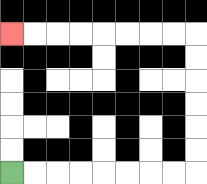{'start': '[0, 7]', 'end': '[0, 1]', 'path_directions': 'R,R,R,R,R,R,R,R,U,U,U,U,U,U,L,L,L,L,L,L,L,L', 'path_coordinates': '[[0, 7], [1, 7], [2, 7], [3, 7], [4, 7], [5, 7], [6, 7], [7, 7], [8, 7], [8, 6], [8, 5], [8, 4], [8, 3], [8, 2], [8, 1], [7, 1], [6, 1], [5, 1], [4, 1], [3, 1], [2, 1], [1, 1], [0, 1]]'}